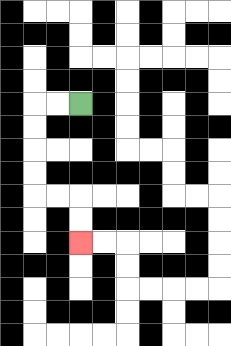{'start': '[3, 4]', 'end': '[3, 10]', 'path_directions': 'L,L,D,D,D,D,R,R,D,D', 'path_coordinates': '[[3, 4], [2, 4], [1, 4], [1, 5], [1, 6], [1, 7], [1, 8], [2, 8], [3, 8], [3, 9], [3, 10]]'}